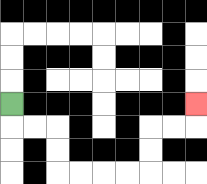{'start': '[0, 4]', 'end': '[8, 4]', 'path_directions': 'D,R,R,D,D,R,R,R,R,U,U,R,R,U', 'path_coordinates': '[[0, 4], [0, 5], [1, 5], [2, 5], [2, 6], [2, 7], [3, 7], [4, 7], [5, 7], [6, 7], [6, 6], [6, 5], [7, 5], [8, 5], [8, 4]]'}